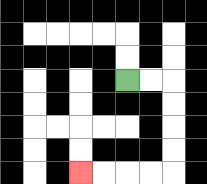{'start': '[5, 3]', 'end': '[3, 7]', 'path_directions': 'R,R,D,D,D,D,L,L,L,L', 'path_coordinates': '[[5, 3], [6, 3], [7, 3], [7, 4], [7, 5], [7, 6], [7, 7], [6, 7], [5, 7], [4, 7], [3, 7]]'}